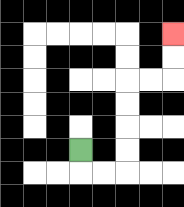{'start': '[3, 6]', 'end': '[7, 1]', 'path_directions': 'D,R,R,U,U,U,U,R,R,U,U', 'path_coordinates': '[[3, 6], [3, 7], [4, 7], [5, 7], [5, 6], [5, 5], [5, 4], [5, 3], [6, 3], [7, 3], [7, 2], [7, 1]]'}